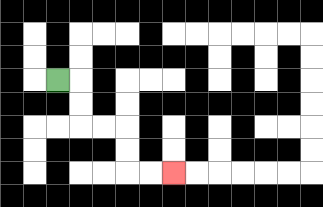{'start': '[2, 3]', 'end': '[7, 7]', 'path_directions': 'R,D,D,R,R,D,D,R,R', 'path_coordinates': '[[2, 3], [3, 3], [3, 4], [3, 5], [4, 5], [5, 5], [5, 6], [5, 7], [6, 7], [7, 7]]'}